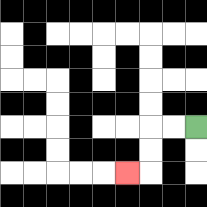{'start': '[8, 5]', 'end': '[5, 7]', 'path_directions': 'L,L,D,D,L', 'path_coordinates': '[[8, 5], [7, 5], [6, 5], [6, 6], [6, 7], [5, 7]]'}